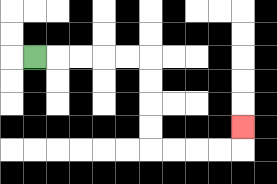{'start': '[1, 2]', 'end': '[10, 5]', 'path_directions': 'R,R,R,R,R,D,D,D,D,R,R,R,R,U', 'path_coordinates': '[[1, 2], [2, 2], [3, 2], [4, 2], [5, 2], [6, 2], [6, 3], [6, 4], [6, 5], [6, 6], [7, 6], [8, 6], [9, 6], [10, 6], [10, 5]]'}